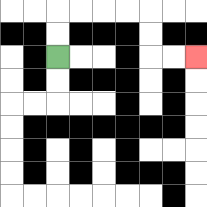{'start': '[2, 2]', 'end': '[8, 2]', 'path_directions': 'U,U,R,R,R,R,D,D,R,R', 'path_coordinates': '[[2, 2], [2, 1], [2, 0], [3, 0], [4, 0], [5, 0], [6, 0], [6, 1], [6, 2], [7, 2], [8, 2]]'}